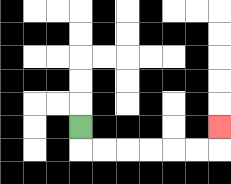{'start': '[3, 5]', 'end': '[9, 5]', 'path_directions': 'D,R,R,R,R,R,R,U', 'path_coordinates': '[[3, 5], [3, 6], [4, 6], [5, 6], [6, 6], [7, 6], [8, 6], [9, 6], [9, 5]]'}